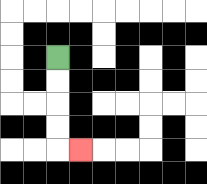{'start': '[2, 2]', 'end': '[3, 6]', 'path_directions': 'D,D,D,D,R', 'path_coordinates': '[[2, 2], [2, 3], [2, 4], [2, 5], [2, 6], [3, 6]]'}